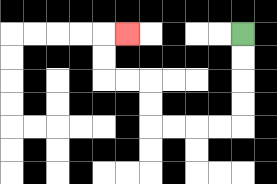{'start': '[10, 1]', 'end': '[5, 1]', 'path_directions': 'D,D,D,D,L,L,L,L,U,U,L,L,U,U,R', 'path_coordinates': '[[10, 1], [10, 2], [10, 3], [10, 4], [10, 5], [9, 5], [8, 5], [7, 5], [6, 5], [6, 4], [6, 3], [5, 3], [4, 3], [4, 2], [4, 1], [5, 1]]'}